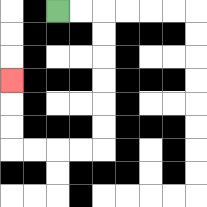{'start': '[2, 0]', 'end': '[0, 3]', 'path_directions': 'R,R,D,D,D,D,D,D,L,L,L,L,U,U,U', 'path_coordinates': '[[2, 0], [3, 0], [4, 0], [4, 1], [4, 2], [4, 3], [4, 4], [4, 5], [4, 6], [3, 6], [2, 6], [1, 6], [0, 6], [0, 5], [0, 4], [0, 3]]'}